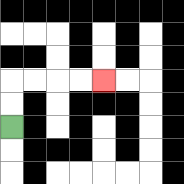{'start': '[0, 5]', 'end': '[4, 3]', 'path_directions': 'U,U,R,R,R,R', 'path_coordinates': '[[0, 5], [0, 4], [0, 3], [1, 3], [2, 3], [3, 3], [4, 3]]'}